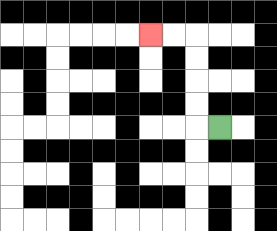{'start': '[9, 5]', 'end': '[6, 1]', 'path_directions': 'L,U,U,U,U,L,L', 'path_coordinates': '[[9, 5], [8, 5], [8, 4], [8, 3], [8, 2], [8, 1], [7, 1], [6, 1]]'}